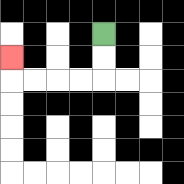{'start': '[4, 1]', 'end': '[0, 2]', 'path_directions': 'D,D,L,L,L,L,U', 'path_coordinates': '[[4, 1], [4, 2], [4, 3], [3, 3], [2, 3], [1, 3], [0, 3], [0, 2]]'}